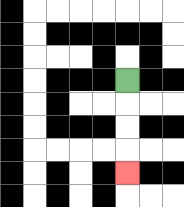{'start': '[5, 3]', 'end': '[5, 7]', 'path_directions': 'D,D,D,D', 'path_coordinates': '[[5, 3], [5, 4], [5, 5], [5, 6], [5, 7]]'}